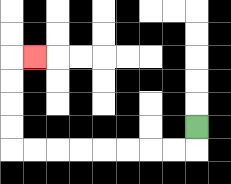{'start': '[8, 5]', 'end': '[1, 2]', 'path_directions': 'D,L,L,L,L,L,L,L,L,U,U,U,U,R', 'path_coordinates': '[[8, 5], [8, 6], [7, 6], [6, 6], [5, 6], [4, 6], [3, 6], [2, 6], [1, 6], [0, 6], [0, 5], [0, 4], [0, 3], [0, 2], [1, 2]]'}